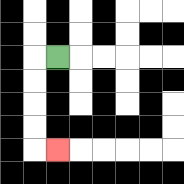{'start': '[2, 2]', 'end': '[2, 6]', 'path_directions': 'L,D,D,D,D,R', 'path_coordinates': '[[2, 2], [1, 2], [1, 3], [1, 4], [1, 5], [1, 6], [2, 6]]'}